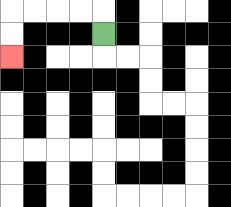{'start': '[4, 1]', 'end': '[0, 2]', 'path_directions': 'U,L,L,L,L,D,D', 'path_coordinates': '[[4, 1], [4, 0], [3, 0], [2, 0], [1, 0], [0, 0], [0, 1], [0, 2]]'}